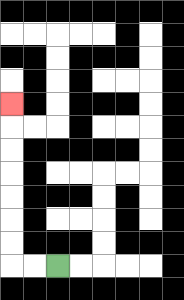{'start': '[2, 11]', 'end': '[0, 4]', 'path_directions': 'L,L,U,U,U,U,U,U,U', 'path_coordinates': '[[2, 11], [1, 11], [0, 11], [0, 10], [0, 9], [0, 8], [0, 7], [0, 6], [0, 5], [0, 4]]'}